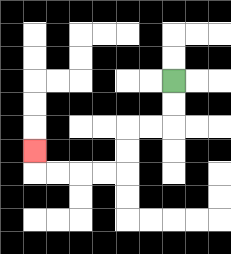{'start': '[7, 3]', 'end': '[1, 6]', 'path_directions': 'D,D,L,L,D,D,L,L,L,L,U', 'path_coordinates': '[[7, 3], [7, 4], [7, 5], [6, 5], [5, 5], [5, 6], [5, 7], [4, 7], [3, 7], [2, 7], [1, 7], [1, 6]]'}